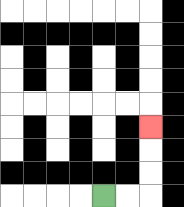{'start': '[4, 8]', 'end': '[6, 5]', 'path_directions': 'R,R,U,U,U', 'path_coordinates': '[[4, 8], [5, 8], [6, 8], [6, 7], [6, 6], [6, 5]]'}